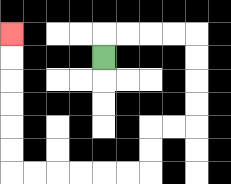{'start': '[4, 2]', 'end': '[0, 1]', 'path_directions': 'U,R,R,R,R,D,D,D,D,L,L,D,D,L,L,L,L,L,L,U,U,U,U,U,U', 'path_coordinates': '[[4, 2], [4, 1], [5, 1], [6, 1], [7, 1], [8, 1], [8, 2], [8, 3], [8, 4], [8, 5], [7, 5], [6, 5], [6, 6], [6, 7], [5, 7], [4, 7], [3, 7], [2, 7], [1, 7], [0, 7], [0, 6], [0, 5], [0, 4], [0, 3], [0, 2], [0, 1]]'}